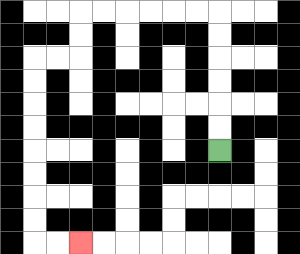{'start': '[9, 6]', 'end': '[3, 10]', 'path_directions': 'U,U,U,U,U,U,L,L,L,L,L,L,D,D,L,L,D,D,D,D,D,D,D,D,R,R', 'path_coordinates': '[[9, 6], [9, 5], [9, 4], [9, 3], [9, 2], [9, 1], [9, 0], [8, 0], [7, 0], [6, 0], [5, 0], [4, 0], [3, 0], [3, 1], [3, 2], [2, 2], [1, 2], [1, 3], [1, 4], [1, 5], [1, 6], [1, 7], [1, 8], [1, 9], [1, 10], [2, 10], [3, 10]]'}